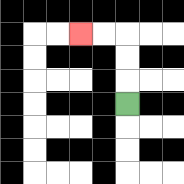{'start': '[5, 4]', 'end': '[3, 1]', 'path_directions': 'U,U,U,L,L', 'path_coordinates': '[[5, 4], [5, 3], [5, 2], [5, 1], [4, 1], [3, 1]]'}